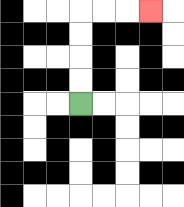{'start': '[3, 4]', 'end': '[6, 0]', 'path_directions': 'U,U,U,U,R,R,R', 'path_coordinates': '[[3, 4], [3, 3], [3, 2], [3, 1], [3, 0], [4, 0], [5, 0], [6, 0]]'}